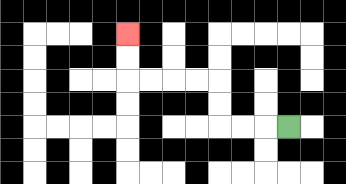{'start': '[12, 5]', 'end': '[5, 1]', 'path_directions': 'L,L,L,U,U,L,L,L,L,U,U', 'path_coordinates': '[[12, 5], [11, 5], [10, 5], [9, 5], [9, 4], [9, 3], [8, 3], [7, 3], [6, 3], [5, 3], [5, 2], [5, 1]]'}